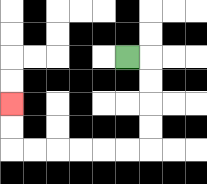{'start': '[5, 2]', 'end': '[0, 4]', 'path_directions': 'R,D,D,D,D,L,L,L,L,L,L,U,U', 'path_coordinates': '[[5, 2], [6, 2], [6, 3], [6, 4], [6, 5], [6, 6], [5, 6], [4, 6], [3, 6], [2, 6], [1, 6], [0, 6], [0, 5], [0, 4]]'}